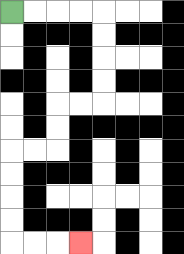{'start': '[0, 0]', 'end': '[3, 10]', 'path_directions': 'R,R,R,R,D,D,D,D,L,L,D,D,L,L,D,D,D,D,R,R,R', 'path_coordinates': '[[0, 0], [1, 0], [2, 0], [3, 0], [4, 0], [4, 1], [4, 2], [4, 3], [4, 4], [3, 4], [2, 4], [2, 5], [2, 6], [1, 6], [0, 6], [0, 7], [0, 8], [0, 9], [0, 10], [1, 10], [2, 10], [3, 10]]'}